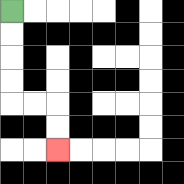{'start': '[0, 0]', 'end': '[2, 6]', 'path_directions': 'D,D,D,D,R,R,D,D', 'path_coordinates': '[[0, 0], [0, 1], [0, 2], [0, 3], [0, 4], [1, 4], [2, 4], [2, 5], [2, 6]]'}